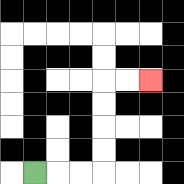{'start': '[1, 7]', 'end': '[6, 3]', 'path_directions': 'R,R,R,U,U,U,U,R,R', 'path_coordinates': '[[1, 7], [2, 7], [3, 7], [4, 7], [4, 6], [4, 5], [4, 4], [4, 3], [5, 3], [6, 3]]'}